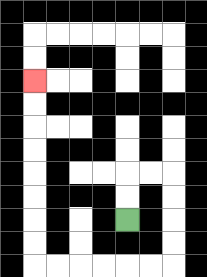{'start': '[5, 9]', 'end': '[1, 3]', 'path_directions': 'U,U,R,R,D,D,D,D,L,L,L,L,L,L,U,U,U,U,U,U,U,U', 'path_coordinates': '[[5, 9], [5, 8], [5, 7], [6, 7], [7, 7], [7, 8], [7, 9], [7, 10], [7, 11], [6, 11], [5, 11], [4, 11], [3, 11], [2, 11], [1, 11], [1, 10], [1, 9], [1, 8], [1, 7], [1, 6], [1, 5], [1, 4], [1, 3]]'}